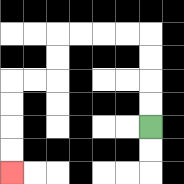{'start': '[6, 5]', 'end': '[0, 7]', 'path_directions': 'U,U,U,U,L,L,L,L,D,D,L,L,D,D,D,D', 'path_coordinates': '[[6, 5], [6, 4], [6, 3], [6, 2], [6, 1], [5, 1], [4, 1], [3, 1], [2, 1], [2, 2], [2, 3], [1, 3], [0, 3], [0, 4], [0, 5], [0, 6], [0, 7]]'}